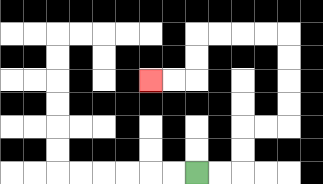{'start': '[8, 7]', 'end': '[6, 3]', 'path_directions': 'R,R,U,U,R,R,U,U,U,U,L,L,L,L,D,D,L,L', 'path_coordinates': '[[8, 7], [9, 7], [10, 7], [10, 6], [10, 5], [11, 5], [12, 5], [12, 4], [12, 3], [12, 2], [12, 1], [11, 1], [10, 1], [9, 1], [8, 1], [8, 2], [8, 3], [7, 3], [6, 3]]'}